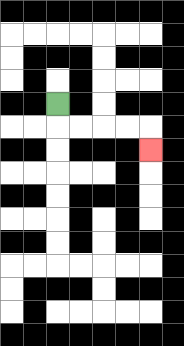{'start': '[2, 4]', 'end': '[6, 6]', 'path_directions': 'D,R,R,R,R,D', 'path_coordinates': '[[2, 4], [2, 5], [3, 5], [4, 5], [5, 5], [6, 5], [6, 6]]'}